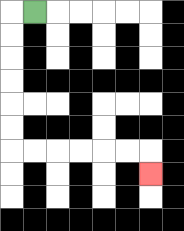{'start': '[1, 0]', 'end': '[6, 7]', 'path_directions': 'L,D,D,D,D,D,D,R,R,R,R,R,R,D', 'path_coordinates': '[[1, 0], [0, 0], [0, 1], [0, 2], [0, 3], [0, 4], [0, 5], [0, 6], [1, 6], [2, 6], [3, 6], [4, 6], [5, 6], [6, 6], [6, 7]]'}